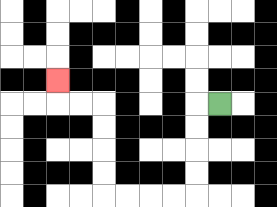{'start': '[9, 4]', 'end': '[2, 3]', 'path_directions': 'L,D,D,D,D,L,L,L,L,U,U,U,U,L,L,U', 'path_coordinates': '[[9, 4], [8, 4], [8, 5], [8, 6], [8, 7], [8, 8], [7, 8], [6, 8], [5, 8], [4, 8], [4, 7], [4, 6], [4, 5], [4, 4], [3, 4], [2, 4], [2, 3]]'}